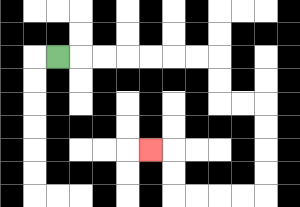{'start': '[2, 2]', 'end': '[6, 6]', 'path_directions': 'R,R,R,R,R,R,R,D,D,R,R,D,D,D,D,L,L,L,L,U,U,L', 'path_coordinates': '[[2, 2], [3, 2], [4, 2], [5, 2], [6, 2], [7, 2], [8, 2], [9, 2], [9, 3], [9, 4], [10, 4], [11, 4], [11, 5], [11, 6], [11, 7], [11, 8], [10, 8], [9, 8], [8, 8], [7, 8], [7, 7], [7, 6], [6, 6]]'}